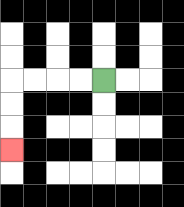{'start': '[4, 3]', 'end': '[0, 6]', 'path_directions': 'L,L,L,L,D,D,D', 'path_coordinates': '[[4, 3], [3, 3], [2, 3], [1, 3], [0, 3], [0, 4], [0, 5], [0, 6]]'}